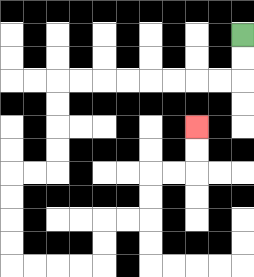{'start': '[10, 1]', 'end': '[8, 5]', 'path_directions': 'D,D,L,L,L,L,L,L,L,L,D,D,D,D,L,L,D,D,D,D,R,R,R,R,U,U,R,R,U,U,R,R,U,U', 'path_coordinates': '[[10, 1], [10, 2], [10, 3], [9, 3], [8, 3], [7, 3], [6, 3], [5, 3], [4, 3], [3, 3], [2, 3], [2, 4], [2, 5], [2, 6], [2, 7], [1, 7], [0, 7], [0, 8], [0, 9], [0, 10], [0, 11], [1, 11], [2, 11], [3, 11], [4, 11], [4, 10], [4, 9], [5, 9], [6, 9], [6, 8], [6, 7], [7, 7], [8, 7], [8, 6], [8, 5]]'}